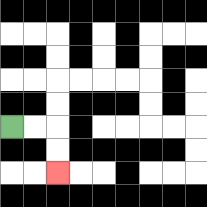{'start': '[0, 5]', 'end': '[2, 7]', 'path_directions': 'R,R,D,D', 'path_coordinates': '[[0, 5], [1, 5], [2, 5], [2, 6], [2, 7]]'}